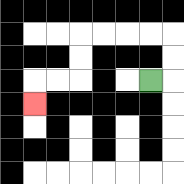{'start': '[6, 3]', 'end': '[1, 4]', 'path_directions': 'R,U,U,L,L,L,L,D,D,L,L,D', 'path_coordinates': '[[6, 3], [7, 3], [7, 2], [7, 1], [6, 1], [5, 1], [4, 1], [3, 1], [3, 2], [3, 3], [2, 3], [1, 3], [1, 4]]'}